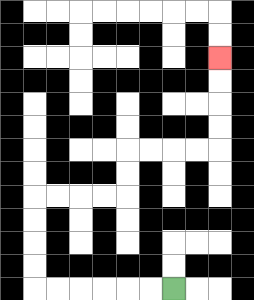{'start': '[7, 12]', 'end': '[9, 2]', 'path_directions': 'L,L,L,L,L,L,U,U,U,U,R,R,R,R,U,U,R,R,R,R,U,U,U,U', 'path_coordinates': '[[7, 12], [6, 12], [5, 12], [4, 12], [3, 12], [2, 12], [1, 12], [1, 11], [1, 10], [1, 9], [1, 8], [2, 8], [3, 8], [4, 8], [5, 8], [5, 7], [5, 6], [6, 6], [7, 6], [8, 6], [9, 6], [9, 5], [9, 4], [9, 3], [9, 2]]'}